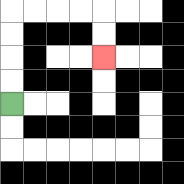{'start': '[0, 4]', 'end': '[4, 2]', 'path_directions': 'U,U,U,U,R,R,R,R,D,D', 'path_coordinates': '[[0, 4], [0, 3], [0, 2], [0, 1], [0, 0], [1, 0], [2, 0], [3, 0], [4, 0], [4, 1], [4, 2]]'}